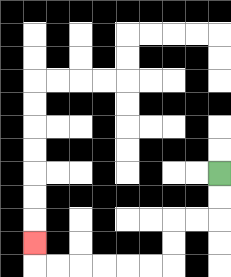{'start': '[9, 7]', 'end': '[1, 10]', 'path_directions': 'D,D,L,L,D,D,L,L,L,L,L,L,U', 'path_coordinates': '[[9, 7], [9, 8], [9, 9], [8, 9], [7, 9], [7, 10], [7, 11], [6, 11], [5, 11], [4, 11], [3, 11], [2, 11], [1, 11], [1, 10]]'}